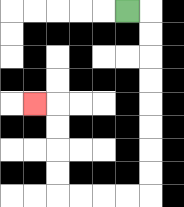{'start': '[5, 0]', 'end': '[1, 4]', 'path_directions': 'R,D,D,D,D,D,D,D,D,L,L,L,L,U,U,U,U,L', 'path_coordinates': '[[5, 0], [6, 0], [6, 1], [6, 2], [6, 3], [6, 4], [6, 5], [6, 6], [6, 7], [6, 8], [5, 8], [4, 8], [3, 8], [2, 8], [2, 7], [2, 6], [2, 5], [2, 4], [1, 4]]'}